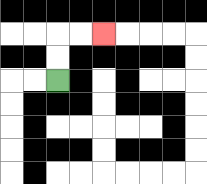{'start': '[2, 3]', 'end': '[4, 1]', 'path_directions': 'U,U,R,R', 'path_coordinates': '[[2, 3], [2, 2], [2, 1], [3, 1], [4, 1]]'}